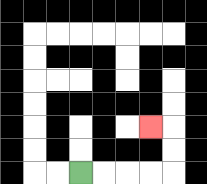{'start': '[3, 7]', 'end': '[6, 5]', 'path_directions': 'R,R,R,R,U,U,L', 'path_coordinates': '[[3, 7], [4, 7], [5, 7], [6, 7], [7, 7], [7, 6], [7, 5], [6, 5]]'}